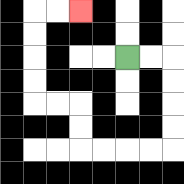{'start': '[5, 2]', 'end': '[3, 0]', 'path_directions': 'R,R,D,D,D,D,L,L,L,L,U,U,L,L,U,U,U,U,R,R', 'path_coordinates': '[[5, 2], [6, 2], [7, 2], [7, 3], [7, 4], [7, 5], [7, 6], [6, 6], [5, 6], [4, 6], [3, 6], [3, 5], [3, 4], [2, 4], [1, 4], [1, 3], [1, 2], [1, 1], [1, 0], [2, 0], [3, 0]]'}